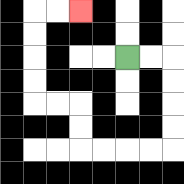{'start': '[5, 2]', 'end': '[3, 0]', 'path_directions': 'R,R,D,D,D,D,L,L,L,L,U,U,L,L,U,U,U,U,R,R', 'path_coordinates': '[[5, 2], [6, 2], [7, 2], [7, 3], [7, 4], [7, 5], [7, 6], [6, 6], [5, 6], [4, 6], [3, 6], [3, 5], [3, 4], [2, 4], [1, 4], [1, 3], [1, 2], [1, 1], [1, 0], [2, 0], [3, 0]]'}